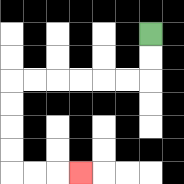{'start': '[6, 1]', 'end': '[3, 7]', 'path_directions': 'D,D,L,L,L,L,L,L,D,D,D,D,R,R,R', 'path_coordinates': '[[6, 1], [6, 2], [6, 3], [5, 3], [4, 3], [3, 3], [2, 3], [1, 3], [0, 3], [0, 4], [0, 5], [0, 6], [0, 7], [1, 7], [2, 7], [3, 7]]'}